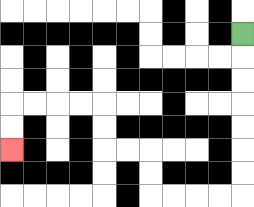{'start': '[10, 1]', 'end': '[0, 6]', 'path_directions': 'D,D,D,D,D,D,D,L,L,L,L,U,U,L,L,U,U,L,L,L,L,D,D', 'path_coordinates': '[[10, 1], [10, 2], [10, 3], [10, 4], [10, 5], [10, 6], [10, 7], [10, 8], [9, 8], [8, 8], [7, 8], [6, 8], [6, 7], [6, 6], [5, 6], [4, 6], [4, 5], [4, 4], [3, 4], [2, 4], [1, 4], [0, 4], [0, 5], [0, 6]]'}